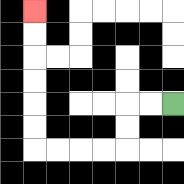{'start': '[7, 4]', 'end': '[1, 0]', 'path_directions': 'L,L,D,D,L,L,L,L,U,U,U,U,U,U', 'path_coordinates': '[[7, 4], [6, 4], [5, 4], [5, 5], [5, 6], [4, 6], [3, 6], [2, 6], [1, 6], [1, 5], [1, 4], [1, 3], [1, 2], [1, 1], [1, 0]]'}